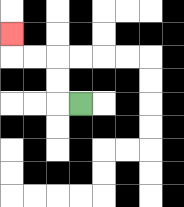{'start': '[3, 4]', 'end': '[0, 1]', 'path_directions': 'L,U,U,L,L,U', 'path_coordinates': '[[3, 4], [2, 4], [2, 3], [2, 2], [1, 2], [0, 2], [0, 1]]'}